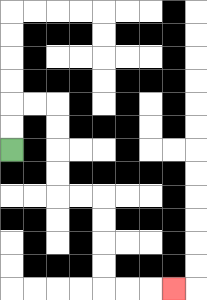{'start': '[0, 6]', 'end': '[7, 12]', 'path_directions': 'U,U,R,R,D,D,D,D,R,R,D,D,D,D,R,R,R', 'path_coordinates': '[[0, 6], [0, 5], [0, 4], [1, 4], [2, 4], [2, 5], [2, 6], [2, 7], [2, 8], [3, 8], [4, 8], [4, 9], [4, 10], [4, 11], [4, 12], [5, 12], [6, 12], [7, 12]]'}